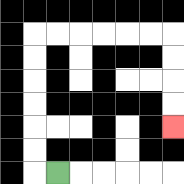{'start': '[2, 7]', 'end': '[7, 5]', 'path_directions': 'L,U,U,U,U,U,U,R,R,R,R,R,R,D,D,D,D', 'path_coordinates': '[[2, 7], [1, 7], [1, 6], [1, 5], [1, 4], [1, 3], [1, 2], [1, 1], [2, 1], [3, 1], [4, 1], [5, 1], [6, 1], [7, 1], [7, 2], [7, 3], [7, 4], [7, 5]]'}